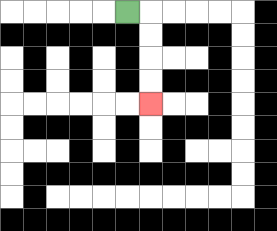{'start': '[5, 0]', 'end': '[6, 4]', 'path_directions': 'R,D,D,D,D', 'path_coordinates': '[[5, 0], [6, 0], [6, 1], [6, 2], [6, 3], [6, 4]]'}